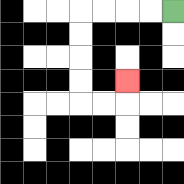{'start': '[7, 0]', 'end': '[5, 3]', 'path_directions': 'L,L,L,L,D,D,D,D,R,R,U', 'path_coordinates': '[[7, 0], [6, 0], [5, 0], [4, 0], [3, 0], [3, 1], [3, 2], [3, 3], [3, 4], [4, 4], [5, 4], [5, 3]]'}